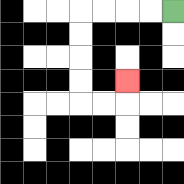{'start': '[7, 0]', 'end': '[5, 3]', 'path_directions': 'L,L,L,L,D,D,D,D,R,R,U', 'path_coordinates': '[[7, 0], [6, 0], [5, 0], [4, 0], [3, 0], [3, 1], [3, 2], [3, 3], [3, 4], [4, 4], [5, 4], [5, 3]]'}